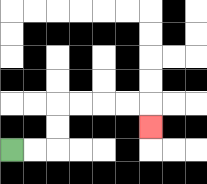{'start': '[0, 6]', 'end': '[6, 5]', 'path_directions': 'R,R,U,U,R,R,R,R,D', 'path_coordinates': '[[0, 6], [1, 6], [2, 6], [2, 5], [2, 4], [3, 4], [4, 4], [5, 4], [6, 4], [6, 5]]'}